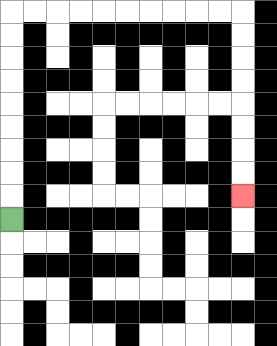{'start': '[0, 9]', 'end': '[10, 8]', 'path_directions': 'U,U,U,U,U,U,U,U,U,R,R,R,R,R,R,R,R,R,R,D,D,D,D,D,D,D,D', 'path_coordinates': '[[0, 9], [0, 8], [0, 7], [0, 6], [0, 5], [0, 4], [0, 3], [0, 2], [0, 1], [0, 0], [1, 0], [2, 0], [3, 0], [4, 0], [5, 0], [6, 0], [7, 0], [8, 0], [9, 0], [10, 0], [10, 1], [10, 2], [10, 3], [10, 4], [10, 5], [10, 6], [10, 7], [10, 8]]'}